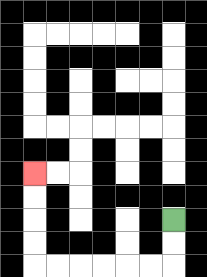{'start': '[7, 9]', 'end': '[1, 7]', 'path_directions': 'D,D,L,L,L,L,L,L,U,U,U,U', 'path_coordinates': '[[7, 9], [7, 10], [7, 11], [6, 11], [5, 11], [4, 11], [3, 11], [2, 11], [1, 11], [1, 10], [1, 9], [1, 8], [1, 7]]'}